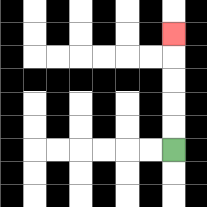{'start': '[7, 6]', 'end': '[7, 1]', 'path_directions': 'U,U,U,U,U', 'path_coordinates': '[[7, 6], [7, 5], [7, 4], [7, 3], [7, 2], [7, 1]]'}